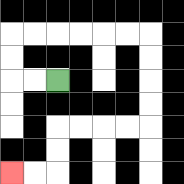{'start': '[2, 3]', 'end': '[0, 7]', 'path_directions': 'L,L,U,U,R,R,R,R,R,R,D,D,D,D,L,L,L,L,D,D,L,L', 'path_coordinates': '[[2, 3], [1, 3], [0, 3], [0, 2], [0, 1], [1, 1], [2, 1], [3, 1], [4, 1], [5, 1], [6, 1], [6, 2], [6, 3], [6, 4], [6, 5], [5, 5], [4, 5], [3, 5], [2, 5], [2, 6], [2, 7], [1, 7], [0, 7]]'}